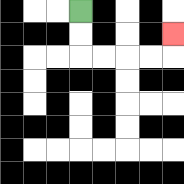{'start': '[3, 0]', 'end': '[7, 1]', 'path_directions': 'D,D,R,R,R,R,U', 'path_coordinates': '[[3, 0], [3, 1], [3, 2], [4, 2], [5, 2], [6, 2], [7, 2], [7, 1]]'}